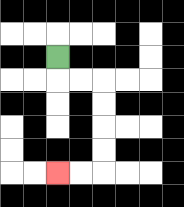{'start': '[2, 2]', 'end': '[2, 7]', 'path_directions': 'D,R,R,D,D,D,D,L,L', 'path_coordinates': '[[2, 2], [2, 3], [3, 3], [4, 3], [4, 4], [4, 5], [4, 6], [4, 7], [3, 7], [2, 7]]'}